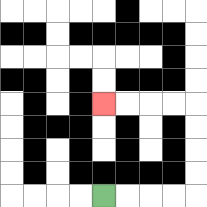{'start': '[4, 8]', 'end': '[4, 4]', 'path_directions': 'R,R,R,R,U,U,U,U,L,L,L,L', 'path_coordinates': '[[4, 8], [5, 8], [6, 8], [7, 8], [8, 8], [8, 7], [8, 6], [8, 5], [8, 4], [7, 4], [6, 4], [5, 4], [4, 4]]'}